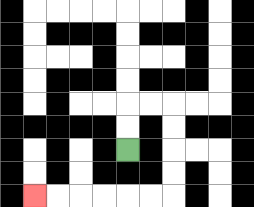{'start': '[5, 6]', 'end': '[1, 8]', 'path_directions': 'U,U,R,R,D,D,D,D,L,L,L,L,L,L', 'path_coordinates': '[[5, 6], [5, 5], [5, 4], [6, 4], [7, 4], [7, 5], [7, 6], [7, 7], [7, 8], [6, 8], [5, 8], [4, 8], [3, 8], [2, 8], [1, 8]]'}